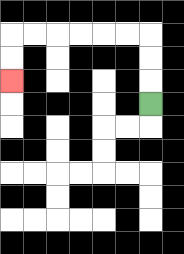{'start': '[6, 4]', 'end': '[0, 3]', 'path_directions': 'U,U,U,L,L,L,L,L,L,D,D', 'path_coordinates': '[[6, 4], [6, 3], [6, 2], [6, 1], [5, 1], [4, 1], [3, 1], [2, 1], [1, 1], [0, 1], [0, 2], [0, 3]]'}